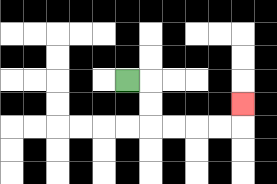{'start': '[5, 3]', 'end': '[10, 4]', 'path_directions': 'R,D,D,R,R,R,R,U', 'path_coordinates': '[[5, 3], [6, 3], [6, 4], [6, 5], [7, 5], [8, 5], [9, 5], [10, 5], [10, 4]]'}